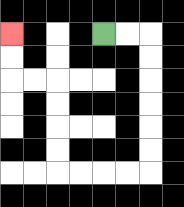{'start': '[4, 1]', 'end': '[0, 1]', 'path_directions': 'R,R,D,D,D,D,D,D,L,L,L,L,U,U,U,U,L,L,U,U', 'path_coordinates': '[[4, 1], [5, 1], [6, 1], [6, 2], [6, 3], [6, 4], [6, 5], [6, 6], [6, 7], [5, 7], [4, 7], [3, 7], [2, 7], [2, 6], [2, 5], [2, 4], [2, 3], [1, 3], [0, 3], [0, 2], [0, 1]]'}